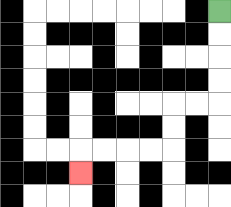{'start': '[9, 0]', 'end': '[3, 7]', 'path_directions': 'D,D,D,D,L,L,D,D,L,L,L,L,D', 'path_coordinates': '[[9, 0], [9, 1], [9, 2], [9, 3], [9, 4], [8, 4], [7, 4], [7, 5], [7, 6], [6, 6], [5, 6], [4, 6], [3, 6], [3, 7]]'}